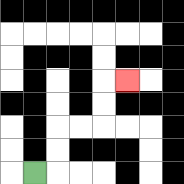{'start': '[1, 7]', 'end': '[5, 3]', 'path_directions': 'R,U,U,R,R,U,U,R', 'path_coordinates': '[[1, 7], [2, 7], [2, 6], [2, 5], [3, 5], [4, 5], [4, 4], [4, 3], [5, 3]]'}